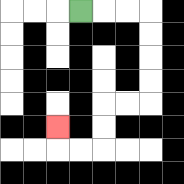{'start': '[3, 0]', 'end': '[2, 5]', 'path_directions': 'R,R,R,D,D,D,D,L,L,D,D,L,L,U', 'path_coordinates': '[[3, 0], [4, 0], [5, 0], [6, 0], [6, 1], [6, 2], [6, 3], [6, 4], [5, 4], [4, 4], [4, 5], [4, 6], [3, 6], [2, 6], [2, 5]]'}